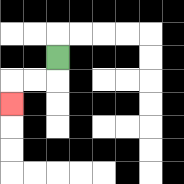{'start': '[2, 2]', 'end': '[0, 4]', 'path_directions': 'D,L,L,D', 'path_coordinates': '[[2, 2], [2, 3], [1, 3], [0, 3], [0, 4]]'}